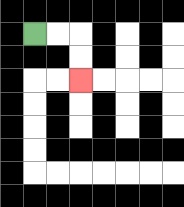{'start': '[1, 1]', 'end': '[3, 3]', 'path_directions': 'R,R,D,D', 'path_coordinates': '[[1, 1], [2, 1], [3, 1], [3, 2], [3, 3]]'}